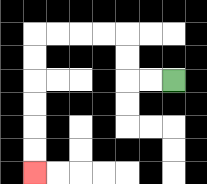{'start': '[7, 3]', 'end': '[1, 7]', 'path_directions': 'L,L,U,U,L,L,L,L,D,D,D,D,D,D', 'path_coordinates': '[[7, 3], [6, 3], [5, 3], [5, 2], [5, 1], [4, 1], [3, 1], [2, 1], [1, 1], [1, 2], [1, 3], [1, 4], [1, 5], [1, 6], [1, 7]]'}